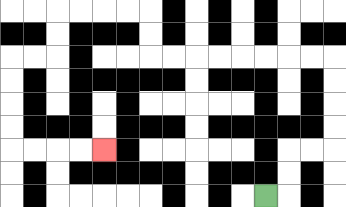{'start': '[11, 8]', 'end': '[4, 6]', 'path_directions': 'R,U,U,R,R,U,U,U,U,L,L,L,L,L,L,L,L,U,U,L,L,L,L,D,D,L,L,D,D,D,D,R,R,R,R', 'path_coordinates': '[[11, 8], [12, 8], [12, 7], [12, 6], [13, 6], [14, 6], [14, 5], [14, 4], [14, 3], [14, 2], [13, 2], [12, 2], [11, 2], [10, 2], [9, 2], [8, 2], [7, 2], [6, 2], [6, 1], [6, 0], [5, 0], [4, 0], [3, 0], [2, 0], [2, 1], [2, 2], [1, 2], [0, 2], [0, 3], [0, 4], [0, 5], [0, 6], [1, 6], [2, 6], [3, 6], [4, 6]]'}